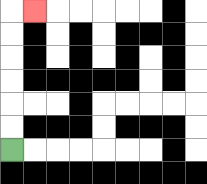{'start': '[0, 6]', 'end': '[1, 0]', 'path_directions': 'U,U,U,U,U,U,R', 'path_coordinates': '[[0, 6], [0, 5], [0, 4], [0, 3], [0, 2], [0, 1], [0, 0], [1, 0]]'}